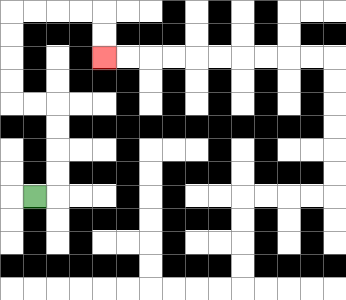{'start': '[1, 8]', 'end': '[4, 2]', 'path_directions': 'R,U,U,U,U,L,L,U,U,U,U,R,R,R,R,D,D', 'path_coordinates': '[[1, 8], [2, 8], [2, 7], [2, 6], [2, 5], [2, 4], [1, 4], [0, 4], [0, 3], [0, 2], [0, 1], [0, 0], [1, 0], [2, 0], [3, 0], [4, 0], [4, 1], [4, 2]]'}